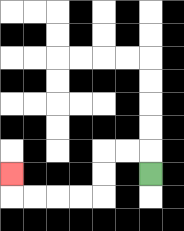{'start': '[6, 7]', 'end': '[0, 7]', 'path_directions': 'U,L,L,D,D,L,L,L,L,U', 'path_coordinates': '[[6, 7], [6, 6], [5, 6], [4, 6], [4, 7], [4, 8], [3, 8], [2, 8], [1, 8], [0, 8], [0, 7]]'}